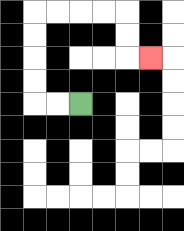{'start': '[3, 4]', 'end': '[6, 2]', 'path_directions': 'L,L,U,U,U,U,R,R,R,R,D,D,R', 'path_coordinates': '[[3, 4], [2, 4], [1, 4], [1, 3], [1, 2], [1, 1], [1, 0], [2, 0], [3, 0], [4, 0], [5, 0], [5, 1], [5, 2], [6, 2]]'}